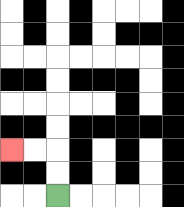{'start': '[2, 8]', 'end': '[0, 6]', 'path_directions': 'U,U,L,L', 'path_coordinates': '[[2, 8], [2, 7], [2, 6], [1, 6], [0, 6]]'}